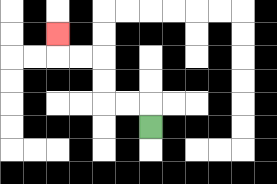{'start': '[6, 5]', 'end': '[2, 1]', 'path_directions': 'U,L,L,U,U,L,L,U', 'path_coordinates': '[[6, 5], [6, 4], [5, 4], [4, 4], [4, 3], [4, 2], [3, 2], [2, 2], [2, 1]]'}